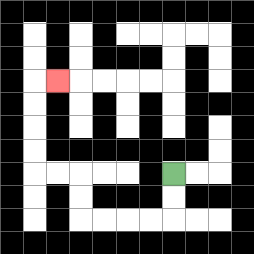{'start': '[7, 7]', 'end': '[2, 3]', 'path_directions': 'D,D,L,L,L,L,U,U,L,L,U,U,U,U,R', 'path_coordinates': '[[7, 7], [7, 8], [7, 9], [6, 9], [5, 9], [4, 9], [3, 9], [3, 8], [3, 7], [2, 7], [1, 7], [1, 6], [1, 5], [1, 4], [1, 3], [2, 3]]'}